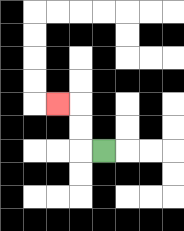{'start': '[4, 6]', 'end': '[2, 4]', 'path_directions': 'L,U,U,L', 'path_coordinates': '[[4, 6], [3, 6], [3, 5], [3, 4], [2, 4]]'}